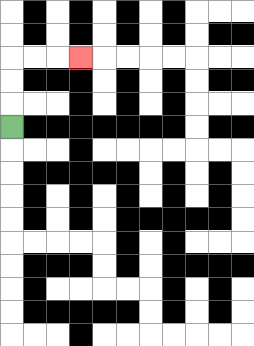{'start': '[0, 5]', 'end': '[3, 2]', 'path_directions': 'U,U,U,R,R,R', 'path_coordinates': '[[0, 5], [0, 4], [0, 3], [0, 2], [1, 2], [2, 2], [3, 2]]'}